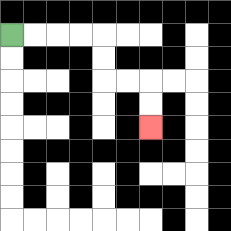{'start': '[0, 1]', 'end': '[6, 5]', 'path_directions': 'R,R,R,R,D,D,R,R,D,D', 'path_coordinates': '[[0, 1], [1, 1], [2, 1], [3, 1], [4, 1], [4, 2], [4, 3], [5, 3], [6, 3], [6, 4], [6, 5]]'}